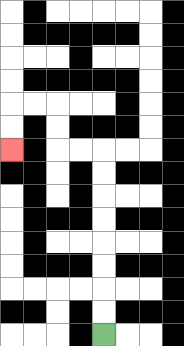{'start': '[4, 14]', 'end': '[0, 6]', 'path_directions': 'U,U,U,U,U,U,U,U,L,L,U,U,L,L,D,D', 'path_coordinates': '[[4, 14], [4, 13], [4, 12], [4, 11], [4, 10], [4, 9], [4, 8], [4, 7], [4, 6], [3, 6], [2, 6], [2, 5], [2, 4], [1, 4], [0, 4], [0, 5], [0, 6]]'}